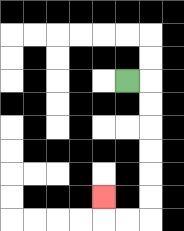{'start': '[5, 3]', 'end': '[4, 8]', 'path_directions': 'R,D,D,D,D,D,D,L,L,U', 'path_coordinates': '[[5, 3], [6, 3], [6, 4], [6, 5], [6, 6], [6, 7], [6, 8], [6, 9], [5, 9], [4, 9], [4, 8]]'}